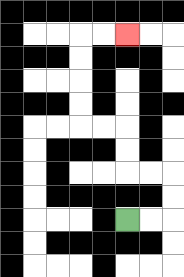{'start': '[5, 9]', 'end': '[5, 1]', 'path_directions': 'R,R,U,U,L,L,U,U,L,L,U,U,U,U,R,R', 'path_coordinates': '[[5, 9], [6, 9], [7, 9], [7, 8], [7, 7], [6, 7], [5, 7], [5, 6], [5, 5], [4, 5], [3, 5], [3, 4], [3, 3], [3, 2], [3, 1], [4, 1], [5, 1]]'}